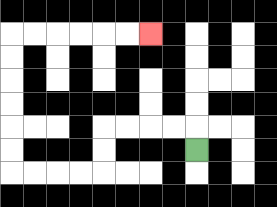{'start': '[8, 6]', 'end': '[6, 1]', 'path_directions': 'U,L,L,L,L,D,D,L,L,L,L,U,U,U,U,U,U,R,R,R,R,R,R', 'path_coordinates': '[[8, 6], [8, 5], [7, 5], [6, 5], [5, 5], [4, 5], [4, 6], [4, 7], [3, 7], [2, 7], [1, 7], [0, 7], [0, 6], [0, 5], [0, 4], [0, 3], [0, 2], [0, 1], [1, 1], [2, 1], [3, 1], [4, 1], [5, 1], [6, 1]]'}